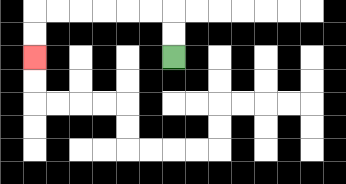{'start': '[7, 2]', 'end': '[1, 2]', 'path_directions': 'U,U,L,L,L,L,L,L,D,D', 'path_coordinates': '[[7, 2], [7, 1], [7, 0], [6, 0], [5, 0], [4, 0], [3, 0], [2, 0], [1, 0], [1, 1], [1, 2]]'}